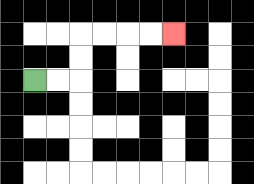{'start': '[1, 3]', 'end': '[7, 1]', 'path_directions': 'R,R,U,U,R,R,R,R', 'path_coordinates': '[[1, 3], [2, 3], [3, 3], [3, 2], [3, 1], [4, 1], [5, 1], [6, 1], [7, 1]]'}